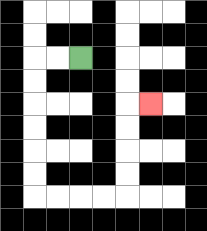{'start': '[3, 2]', 'end': '[6, 4]', 'path_directions': 'L,L,D,D,D,D,D,D,R,R,R,R,U,U,U,U,R', 'path_coordinates': '[[3, 2], [2, 2], [1, 2], [1, 3], [1, 4], [1, 5], [1, 6], [1, 7], [1, 8], [2, 8], [3, 8], [4, 8], [5, 8], [5, 7], [5, 6], [5, 5], [5, 4], [6, 4]]'}